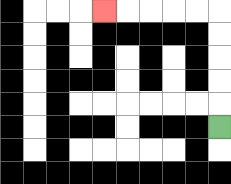{'start': '[9, 5]', 'end': '[4, 0]', 'path_directions': 'U,U,U,U,U,L,L,L,L,L', 'path_coordinates': '[[9, 5], [9, 4], [9, 3], [9, 2], [9, 1], [9, 0], [8, 0], [7, 0], [6, 0], [5, 0], [4, 0]]'}